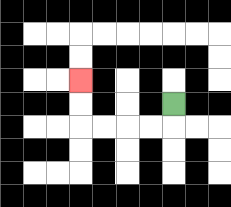{'start': '[7, 4]', 'end': '[3, 3]', 'path_directions': 'D,L,L,L,L,U,U', 'path_coordinates': '[[7, 4], [7, 5], [6, 5], [5, 5], [4, 5], [3, 5], [3, 4], [3, 3]]'}